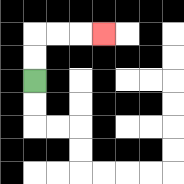{'start': '[1, 3]', 'end': '[4, 1]', 'path_directions': 'U,U,R,R,R', 'path_coordinates': '[[1, 3], [1, 2], [1, 1], [2, 1], [3, 1], [4, 1]]'}